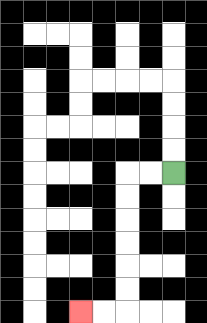{'start': '[7, 7]', 'end': '[3, 13]', 'path_directions': 'L,L,D,D,D,D,D,D,L,L', 'path_coordinates': '[[7, 7], [6, 7], [5, 7], [5, 8], [5, 9], [5, 10], [5, 11], [5, 12], [5, 13], [4, 13], [3, 13]]'}